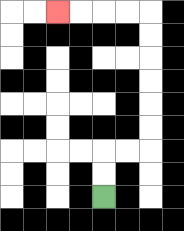{'start': '[4, 8]', 'end': '[2, 0]', 'path_directions': 'U,U,R,R,U,U,U,U,U,U,L,L,L,L', 'path_coordinates': '[[4, 8], [4, 7], [4, 6], [5, 6], [6, 6], [6, 5], [6, 4], [6, 3], [6, 2], [6, 1], [6, 0], [5, 0], [4, 0], [3, 0], [2, 0]]'}